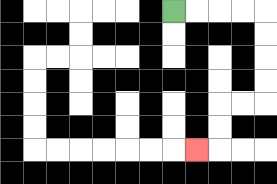{'start': '[7, 0]', 'end': '[8, 6]', 'path_directions': 'R,R,R,R,D,D,D,D,L,L,D,D,L', 'path_coordinates': '[[7, 0], [8, 0], [9, 0], [10, 0], [11, 0], [11, 1], [11, 2], [11, 3], [11, 4], [10, 4], [9, 4], [9, 5], [9, 6], [8, 6]]'}